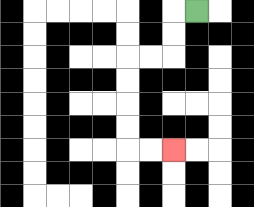{'start': '[8, 0]', 'end': '[7, 6]', 'path_directions': 'L,D,D,L,L,D,D,D,D,R,R', 'path_coordinates': '[[8, 0], [7, 0], [7, 1], [7, 2], [6, 2], [5, 2], [5, 3], [5, 4], [5, 5], [5, 6], [6, 6], [7, 6]]'}